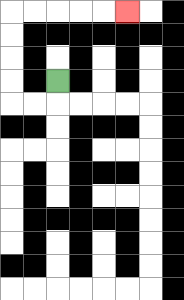{'start': '[2, 3]', 'end': '[5, 0]', 'path_directions': 'D,L,L,U,U,U,U,R,R,R,R,R', 'path_coordinates': '[[2, 3], [2, 4], [1, 4], [0, 4], [0, 3], [0, 2], [0, 1], [0, 0], [1, 0], [2, 0], [3, 0], [4, 0], [5, 0]]'}